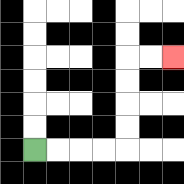{'start': '[1, 6]', 'end': '[7, 2]', 'path_directions': 'R,R,R,R,U,U,U,U,R,R', 'path_coordinates': '[[1, 6], [2, 6], [3, 6], [4, 6], [5, 6], [5, 5], [5, 4], [5, 3], [5, 2], [6, 2], [7, 2]]'}